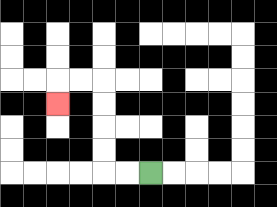{'start': '[6, 7]', 'end': '[2, 4]', 'path_directions': 'L,L,U,U,U,U,L,L,D', 'path_coordinates': '[[6, 7], [5, 7], [4, 7], [4, 6], [4, 5], [4, 4], [4, 3], [3, 3], [2, 3], [2, 4]]'}